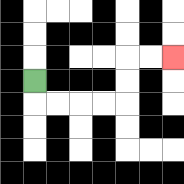{'start': '[1, 3]', 'end': '[7, 2]', 'path_directions': 'D,R,R,R,R,U,U,R,R', 'path_coordinates': '[[1, 3], [1, 4], [2, 4], [3, 4], [4, 4], [5, 4], [5, 3], [5, 2], [6, 2], [7, 2]]'}